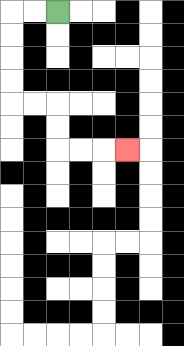{'start': '[2, 0]', 'end': '[5, 6]', 'path_directions': 'L,L,D,D,D,D,R,R,D,D,R,R,R', 'path_coordinates': '[[2, 0], [1, 0], [0, 0], [0, 1], [0, 2], [0, 3], [0, 4], [1, 4], [2, 4], [2, 5], [2, 6], [3, 6], [4, 6], [5, 6]]'}